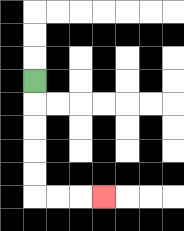{'start': '[1, 3]', 'end': '[4, 8]', 'path_directions': 'D,D,D,D,D,R,R,R', 'path_coordinates': '[[1, 3], [1, 4], [1, 5], [1, 6], [1, 7], [1, 8], [2, 8], [3, 8], [4, 8]]'}